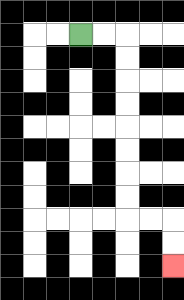{'start': '[3, 1]', 'end': '[7, 11]', 'path_directions': 'R,R,D,D,D,D,D,D,D,D,R,R,D,D', 'path_coordinates': '[[3, 1], [4, 1], [5, 1], [5, 2], [5, 3], [5, 4], [5, 5], [5, 6], [5, 7], [5, 8], [5, 9], [6, 9], [7, 9], [7, 10], [7, 11]]'}